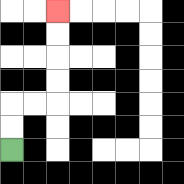{'start': '[0, 6]', 'end': '[2, 0]', 'path_directions': 'U,U,R,R,U,U,U,U', 'path_coordinates': '[[0, 6], [0, 5], [0, 4], [1, 4], [2, 4], [2, 3], [2, 2], [2, 1], [2, 0]]'}